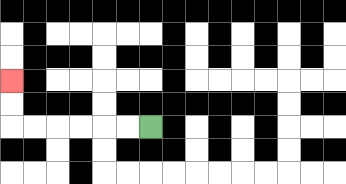{'start': '[6, 5]', 'end': '[0, 3]', 'path_directions': 'L,L,L,L,L,L,U,U', 'path_coordinates': '[[6, 5], [5, 5], [4, 5], [3, 5], [2, 5], [1, 5], [0, 5], [0, 4], [0, 3]]'}